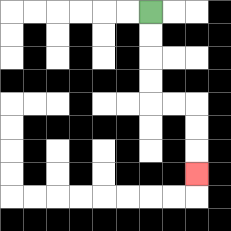{'start': '[6, 0]', 'end': '[8, 7]', 'path_directions': 'D,D,D,D,R,R,D,D,D', 'path_coordinates': '[[6, 0], [6, 1], [6, 2], [6, 3], [6, 4], [7, 4], [8, 4], [8, 5], [8, 6], [8, 7]]'}